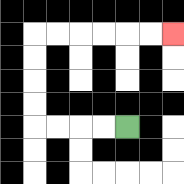{'start': '[5, 5]', 'end': '[7, 1]', 'path_directions': 'L,L,L,L,U,U,U,U,R,R,R,R,R,R', 'path_coordinates': '[[5, 5], [4, 5], [3, 5], [2, 5], [1, 5], [1, 4], [1, 3], [1, 2], [1, 1], [2, 1], [3, 1], [4, 1], [5, 1], [6, 1], [7, 1]]'}